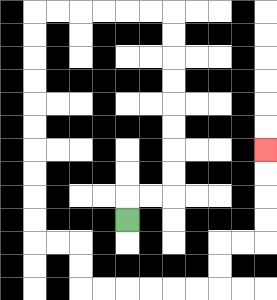{'start': '[5, 9]', 'end': '[11, 6]', 'path_directions': 'U,R,R,U,U,U,U,U,U,U,U,L,L,L,L,L,L,D,D,D,D,D,D,D,D,D,D,R,R,D,D,R,R,R,R,R,R,U,U,R,R,U,U,U,U', 'path_coordinates': '[[5, 9], [5, 8], [6, 8], [7, 8], [7, 7], [7, 6], [7, 5], [7, 4], [7, 3], [7, 2], [7, 1], [7, 0], [6, 0], [5, 0], [4, 0], [3, 0], [2, 0], [1, 0], [1, 1], [1, 2], [1, 3], [1, 4], [1, 5], [1, 6], [1, 7], [1, 8], [1, 9], [1, 10], [2, 10], [3, 10], [3, 11], [3, 12], [4, 12], [5, 12], [6, 12], [7, 12], [8, 12], [9, 12], [9, 11], [9, 10], [10, 10], [11, 10], [11, 9], [11, 8], [11, 7], [11, 6]]'}